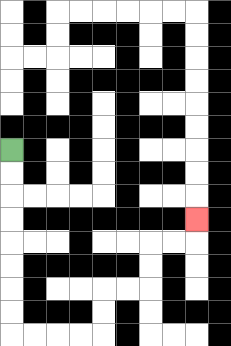{'start': '[0, 6]', 'end': '[8, 9]', 'path_directions': 'D,D,D,D,D,D,D,D,R,R,R,R,U,U,R,R,U,U,R,R,U', 'path_coordinates': '[[0, 6], [0, 7], [0, 8], [0, 9], [0, 10], [0, 11], [0, 12], [0, 13], [0, 14], [1, 14], [2, 14], [3, 14], [4, 14], [4, 13], [4, 12], [5, 12], [6, 12], [6, 11], [6, 10], [7, 10], [8, 10], [8, 9]]'}